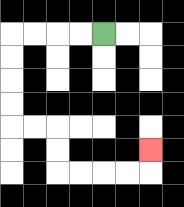{'start': '[4, 1]', 'end': '[6, 6]', 'path_directions': 'L,L,L,L,D,D,D,D,R,R,D,D,R,R,R,R,U', 'path_coordinates': '[[4, 1], [3, 1], [2, 1], [1, 1], [0, 1], [0, 2], [0, 3], [0, 4], [0, 5], [1, 5], [2, 5], [2, 6], [2, 7], [3, 7], [4, 7], [5, 7], [6, 7], [6, 6]]'}